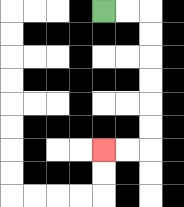{'start': '[4, 0]', 'end': '[4, 6]', 'path_directions': 'R,R,D,D,D,D,D,D,L,L', 'path_coordinates': '[[4, 0], [5, 0], [6, 0], [6, 1], [6, 2], [6, 3], [6, 4], [6, 5], [6, 6], [5, 6], [4, 6]]'}